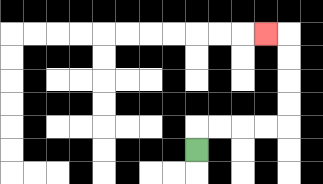{'start': '[8, 6]', 'end': '[11, 1]', 'path_directions': 'U,R,R,R,R,U,U,U,U,L', 'path_coordinates': '[[8, 6], [8, 5], [9, 5], [10, 5], [11, 5], [12, 5], [12, 4], [12, 3], [12, 2], [12, 1], [11, 1]]'}